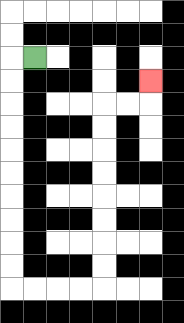{'start': '[1, 2]', 'end': '[6, 3]', 'path_directions': 'L,D,D,D,D,D,D,D,D,D,D,R,R,R,R,U,U,U,U,U,U,U,U,R,R,U', 'path_coordinates': '[[1, 2], [0, 2], [0, 3], [0, 4], [0, 5], [0, 6], [0, 7], [0, 8], [0, 9], [0, 10], [0, 11], [0, 12], [1, 12], [2, 12], [3, 12], [4, 12], [4, 11], [4, 10], [4, 9], [4, 8], [4, 7], [4, 6], [4, 5], [4, 4], [5, 4], [6, 4], [6, 3]]'}